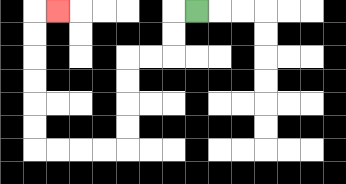{'start': '[8, 0]', 'end': '[2, 0]', 'path_directions': 'L,D,D,L,L,D,D,D,D,L,L,L,L,U,U,U,U,U,U,R', 'path_coordinates': '[[8, 0], [7, 0], [7, 1], [7, 2], [6, 2], [5, 2], [5, 3], [5, 4], [5, 5], [5, 6], [4, 6], [3, 6], [2, 6], [1, 6], [1, 5], [1, 4], [1, 3], [1, 2], [1, 1], [1, 0], [2, 0]]'}